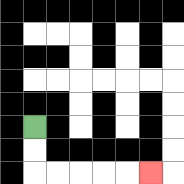{'start': '[1, 5]', 'end': '[6, 7]', 'path_directions': 'D,D,R,R,R,R,R', 'path_coordinates': '[[1, 5], [1, 6], [1, 7], [2, 7], [3, 7], [4, 7], [5, 7], [6, 7]]'}